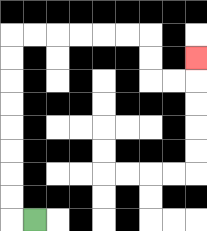{'start': '[1, 9]', 'end': '[8, 2]', 'path_directions': 'L,U,U,U,U,U,U,U,U,R,R,R,R,R,R,D,D,R,R,U', 'path_coordinates': '[[1, 9], [0, 9], [0, 8], [0, 7], [0, 6], [0, 5], [0, 4], [0, 3], [0, 2], [0, 1], [1, 1], [2, 1], [3, 1], [4, 1], [5, 1], [6, 1], [6, 2], [6, 3], [7, 3], [8, 3], [8, 2]]'}